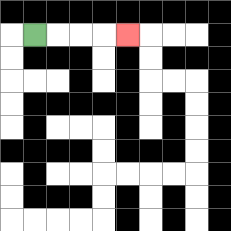{'start': '[1, 1]', 'end': '[5, 1]', 'path_directions': 'R,R,R,R', 'path_coordinates': '[[1, 1], [2, 1], [3, 1], [4, 1], [5, 1]]'}